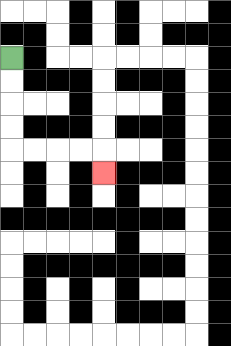{'start': '[0, 2]', 'end': '[4, 7]', 'path_directions': 'D,D,D,D,R,R,R,R,D', 'path_coordinates': '[[0, 2], [0, 3], [0, 4], [0, 5], [0, 6], [1, 6], [2, 6], [3, 6], [4, 6], [4, 7]]'}